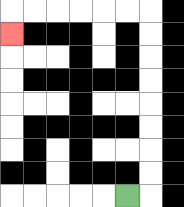{'start': '[5, 8]', 'end': '[0, 1]', 'path_directions': 'R,U,U,U,U,U,U,U,U,L,L,L,L,L,L,D', 'path_coordinates': '[[5, 8], [6, 8], [6, 7], [6, 6], [6, 5], [6, 4], [6, 3], [6, 2], [6, 1], [6, 0], [5, 0], [4, 0], [3, 0], [2, 0], [1, 0], [0, 0], [0, 1]]'}